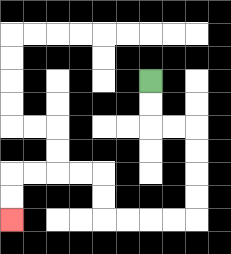{'start': '[6, 3]', 'end': '[0, 9]', 'path_directions': 'D,D,R,R,D,D,D,D,L,L,L,L,U,U,L,L,L,L,D,D', 'path_coordinates': '[[6, 3], [6, 4], [6, 5], [7, 5], [8, 5], [8, 6], [8, 7], [8, 8], [8, 9], [7, 9], [6, 9], [5, 9], [4, 9], [4, 8], [4, 7], [3, 7], [2, 7], [1, 7], [0, 7], [0, 8], [0, 9]]'}